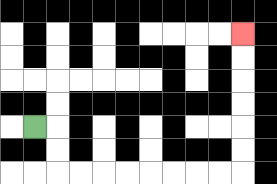{'start': '[1, 5]', 'end': '[10, 1]', 'path_directions': 'R,D,D,R,R,R,R,R,R,R,R,U,U,U,U,U,U', 'path_coordinates': '[[1, 5], [2, 5], [2, 6], [2, 7], [3, 7], [4, 7], [5, 7], [6, 7], [7, 7], [8, 7], [9, 7], [10, 7], [10, 6], [10, 5], [10, 4], [10, 3], [10, 2], [10, 1]]'}